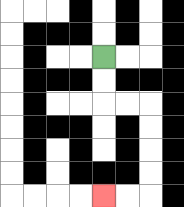{'start': '[4, 2]', 'end': '[4, 8]', 'path_directions': 'D,D,R,R,D,D,D,D,L,L', 'path_coordinates': '[[4, 2], [4, 3], [4, 4], [5, 4], [6, 4], [6, 5], [6, 6], [6, 7], [6, 8], [5, 8], [4, 8]]'}